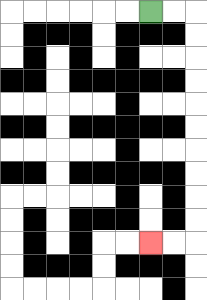{'start': '[6, 0]', 'end': '[6, 10]', 'path_directions': 'R,R,D,D,D,D,D,D,D,D,D,D,L,L', 'path_coordinates': '[[6, 0], [7, 0], [8, 0], [8, 1], [8, 2], [8, 3], [8, 4], [8, 5], [8, 6], [8, 7], [8, 8], [8, 9], [8, 10], [7, 10], [6, 10]]'}